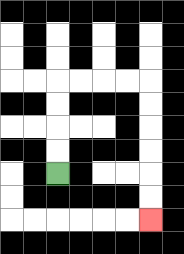{'start': '[2, 7]', 'end': '[6, 9]', 'path_directions': 'U,U,U,U,R,R,R,R,D,D,D,D,D,D', 'path_coordinates': '[[2, 7], [2, 6], [2, 5], [2, 4], [2, 3], [3, 3], [4, 3], [5, 3], [6, 3], [6, 4], [6, 5], [6, 6], [6, 7], [6, 8], [6, 9]]'}